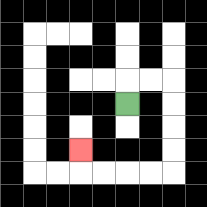{'start': '[5, 4]', 'end': '[3, 6]', 'path_directions': 'U,R,R,D,D,D,D,L,L,L,L,U', 'path_coordinates': '[[5, 4], [5, 3], [6, 3], [7, 3], [7, 4], [7, 5], [7, 6], [7, 7], [6, 7], [5, 7], [4, 7], [3, 7], [3, 6]]'}